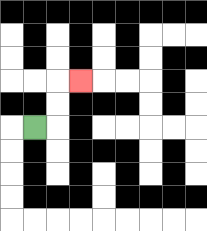{'start': '[1, 5]', 'end': '[3, 3]', 'path_directions': 'R,U,U,R', 'path_coordinates': '[[1, 5], [2, 5], [2, 4], [2, 3], [3, 3]]'}